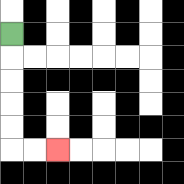{'start': '[0, 1]', 'end': '[2, 6]', 'path_directions': 'D,D,D,D,D,R,R', 'path_coordinates': '[[0, 1], [0, 2], [0, 3], [0, 4], [0, 5], [0, 6], [1, 6], [2, 6]]'}